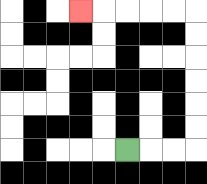{'start': '[5, 6]', 'end': '[3, 0]', 'path_directions': 'R,R,R,U,U,U,U,U,U,L,L,L,L,L', 'path_coordinates': '[[5, 6], [6, 6], [7, 6], [8, 6], [8, 5], [8, 4], [8, 3], [8, 2], [8, 1], [8, 0], [7, 0], [6, 0], [5, 0], [4, 0], [3, 0]]'}